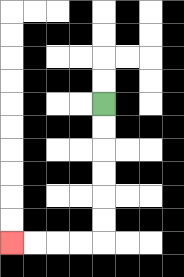{'start': '[4, 4]', 'end': '[0, 10]', 'path_directions': 'D,D,D,D,D,D,L,L,L,L', 'path_coordinates': '[[4, 4], [4, 5], [4, 6], [4, 7], [4, 8], [4, 9], [4, 10], [3, 10], [2, 10], [1, 10], [0, 10]]'}